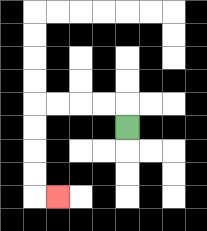{'start': '[5, 5]', 'end': '[2, 8]', 'path_directions': 'U,L,L,L,L,D,D,D,D,R', 'path_coordinates': '[[5, 5], [5, 4], [4, 4], [3, 4], [2, 4], [1, 4], [1, 5], [1, 6], [1, 7], [1, 8], [2, 8]]'}